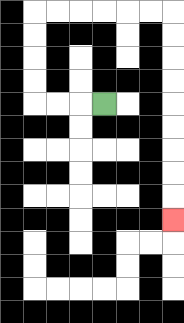{'start': '[4, 4]', 'end': '[7, 9]', 'path_directions': 'L,L,L,U,U,U,U,R,R,R,R,R,R,D,D,D,D,D,D,D,D,D', 'path_coordinates': '[[4, 4], [3, 4], [2, 4], [1, 4], [1, 3], [1, 2], [1, 1], [1, 0], [2, 0], [3, 0], [4, 0], [5, 0], [6, 0], [7, 0], [7, 1], [7, 2], [7, 3], [7, 4], [7, 5], [7, 6], [7, 7], [7, 8], [7, 9]]'}